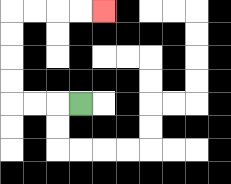{'start': '[3, 4]', 'end': '[4, 0]', 'path_directions': 'L,L,L,U,U,U,U,R,R,R,R', 'path_coordinates': '[[3, 4], [2, 4], [1, 4], [0, 4], [0, 3], [0, 2], [0, 1], [0, 0], [1, 0], [2, 0], [3, 0], [4, 0]]'}